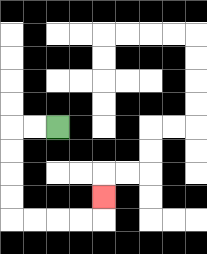{'start': '[2, 5]', 'end': '[4, 8]', 'path_directions': 'L,L,D,D,D,D,R,R,R,R,U', 'path_coordinates': '[[2, 5], [1, 5], [0, 5], [0, 6], [0, 7], [0, 8], [0, 9], [1, 9], [2, 9], [3, 9], [4, 9], [4, 8]]'}